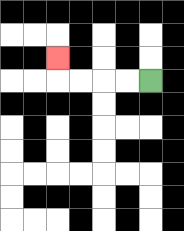{'start': '[6, 3]', 'end': '[2, 2]', 'path_directions': 'L,L,L,L,U', 'path_coordinates': '[[6, 3], [5, 3], [4, 3], [3, 3], [2, 3], [2, 2]]'}